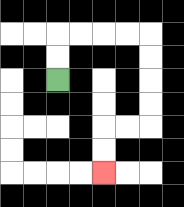{'start': '[2, 3]', 'end': '[4, 7]', 'path_directions': 'U,U,R,R,R,R,D,D,D,D,L,L,D,D', 'path_coordinates': '[[2, 3], [2, 2], [2, 1], [3, 1], [4, 1], [5, 1], [6, 1], [6, 2], [6, 3], [6, 4], [6, 5], [5, 5], [4, 5], [4, 6], [4, 7]]'}